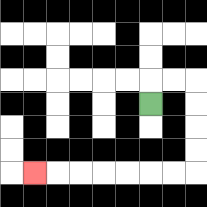{'start': '[6, 4]', 'end': '[1, 7]', 'path_directions': 'U,R,R,D,D,D,D,L,L,L,L,L,L,L', 'path_coordinates': '[[6, 4], [6, 3], [7, 3], [8, 3], [8, 4], [8, 5], [8, 6], [8, 7], [7, 7], [6, 7], [5, 7], [4, 7], [3, 7], [2, 7], [1, 7]]'}